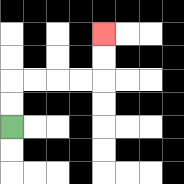{'start': '[0, 5]', 'end': '[4, 1]', 'path_directions': 'U,U,R,R,R,R,U,U', 'path_coordinates': '[[0, 5], [0, 4], [0, 3], [1, 3], [2, 3], [3, 3], [4, 3], [4, 2], [4, 1]]'}